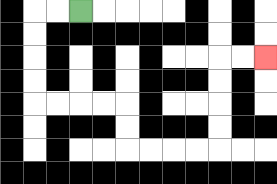{'start': '[3, 0]', 'end': '[11, 2]', 'path_directions': 'L,L,D,D,D,D,R,R,R,R,D,D,R,R,R,R,U,U,U,U,R,R', 'path_coordinates': '[[3, 0], [2, 0], [1, 0], [1, 1], [1, 2], [1, 3], [1, 4], [2, 4], [3, 4], [4, 4], [5, 4], [5, 5], [5, 6], [6, 6], [7, 6], [8, 6], [9, 6], [9, 5], [9, 4], [9, 3], [9, 2], [10, 2], [11, 2]]'}